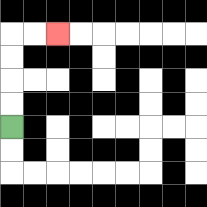{'start': '[0, 5]', 'end': '[2, 1]', 'path_directions': 'U,U,U,U,R,R', 'path_coordinates': '[[0, 5], [0, 4], [0, 3], [0, 2], [0, 1], [1, 1], [2, 1]]'}